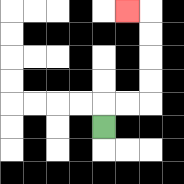{'start': '[4, 5]', 'end': '[5, 0]', 'path_directions': 'U,R,R,U,U,U,U,L', 'path_coordinates': '[[4, 5], [4, 4], [5, 4], [6, 4], [6, 3], [6, 2], [6, 1], [6, 0], [5, 0]]'}